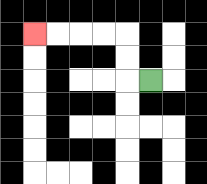{'start': '[6, 3]', 'end': '[1, 1]', 'path_directions': 'L,U,U,L,L,L,L', 'path_coordinates': '[[6, 3], [5, 3], [5, 2], [5, 1], [4, 1], [3, 1], [2, 1], [1, 1]]'}